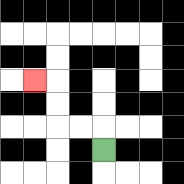{'start': '[4, 6]', 'end': '[1, 3]', 'path_directions': 'U,L,L,U,U,L', 'path_coordinates': '[[4, 6], [4, 5], [3, 5], [2, 5], [2, 4], [2, 3], [1, 3]]'}